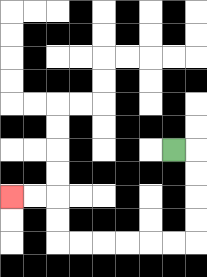{'start': '[7, 6]', 'end': '[0, 8]', 'path_directions': 'R,D,D,D,D,L,L,L,L,L,L,U,U,L,L', 'path_coordinates': '[[7, 6], [8, 6], [8, 7], [8, 8], [8, 9], [8, 10], [7, 10], [6, 10], [5, 10], [4, 10], [3, 10], [2, 10], [2, 9], [2, 8], [1, 8], [0, 8]]'}